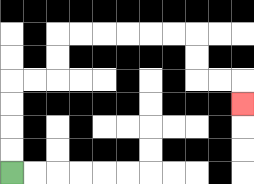{'start': '[0, 7]', 'end': '[10, 4]', 'path_directions': 'U,U,U,U,R,R,U,U,R,R,R,R,R,R,D,D,R,R,D', 'path_coordinates': '[[0, 7], [0, 6], [0, 5], [0, 4], [0, 3], [1, 3], [2, 3], [2, 2], [2, 1], [3, 1], [4, 1], [5, 1], [6, 1], [7, 1], [8, 1], [8, 2], [8, 3], [9, 3], [10, 3], [10, 4]]'}